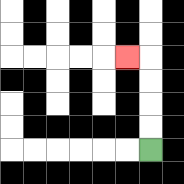{'start': '[6, 6]', 'end': '[5, 2]', 'path_directions': 'U,U,U,U,L', 'path_coordinates': '[[6, 6], [6, 5], [6, 4], [6, 3], [6, 2], [5, 2]]'}